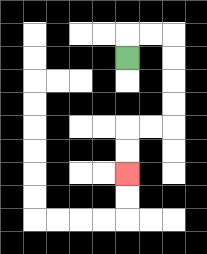{'start': '[5, 2]', 'end': '[5, 7]', 'path_directions': 'U,R,R,D,D,D,D,L,L,D,D', 'path_coordinates': '[[5, 2], [5, 1], [6, 1], [7, 1], [7, 2], [7, 3], [7, 4], [7, 5], [6, 5], [5, 5], [5, 6], [5, 7]]'}